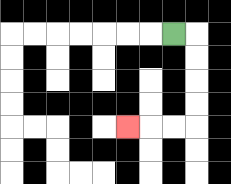{'start': '[7, 1]', 'end': '[5, 5]', 'path_directions': 'R,D,D,D,D,L,L,L', 'path_coordinates': '[[7, 1], [8, 1], [8, 2], [8, 3], [8, 4], [8, 5], [7, 5], [6, 5], [5, 5]]'}